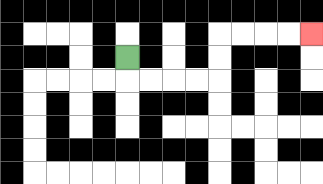{'start': '[5, 2]', 'end': '[13, 1]', 'path_directions': 'D,R,R,R,R,U,U,R,R,R,R', 'path_coordinates': '[[5, 2], [5, 3], [6, 3], [7, 3], [8, 3], [9, 3], [9, 2], [9, 1], [10, 1], [11, 1], [12, 1], [13, 1]]'}